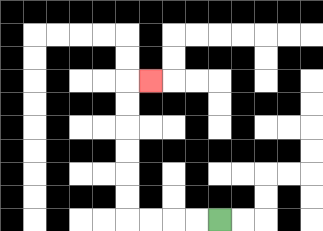{'start': '[9, 9]', 'end': '[6, 3]', 'path_directions': 'L,L,L,L,U,U,U,U,U,U,R', 'path_coordinates': '[[9, 9], [8, 9], [7, 9], [6, 9], [5, 9], [5, 8], [5, 7], [5, 6], [5, 5], [5, 4], [5, 3], [6, 3]]'}